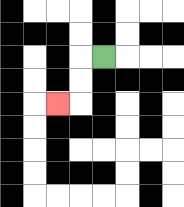{'start': '[4, 2]', 'end': '[2, 4]', 'path_directions': 'L,D,D,L', 'path_coordinates': '[[4, 2], [3, 2], [3, 3], [3, 4], [2, 4]]'}